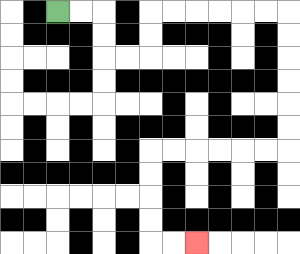{'start': '[2, 0]', 'end': '[8, 10]', 'path_directions': 'R,R,D,D,R,R,U,U,R,R,R,R,R,R,D,D,D,D,D,D,L,L,L,L,L,L,D,D,D,D,R,R', 'path_coordinates': '[[2, 0], [3, 0], [4, 0], [4, 1], [4, 2], [5, 2], [6, 2], [6, 1], [6, 0], [7, 0], [8, 0], [9, 0], [10, 0], [11, 0], [12, 0], [12, 1], [12, 2], [12, 3], [12, 4], [12, 5], [12, 6], [11, 6], [10, 6], [9, 6], [8, 6], [7, 6], [6, 6], [6, 7], [6, 8], [6, 9], [6, 10], [7, 10], [8, 10]]'}